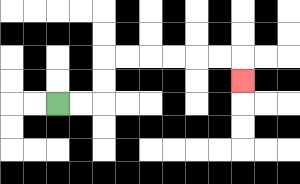{'start': '[2, 4]', 'end': '[10, 3]', 'path_directions': 'R,R,U,U,R,R,R,R,R,R,D', 'path_coordinates': '[[2, 4], [3, 4], [4, 4], [4, 3], [4, 2], [5, 2], [6, 2], [7, 2], [8, 2], [9, 2], [10, 2], [10, 3]]'}